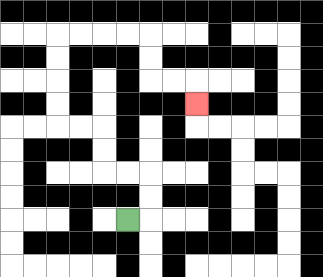{'start': '[5, 9]', 'end': '[8, 4]', 'path_directions': 'R,U,U,L,L,U,U,L,L,U,U,U,U,R,R,R,R,D,D,R,R,D', 'path_coordinates': '[[5, 9], [6, 9], [6, 8], [6, 7], [5, 7], [4, 7], [4, 6], [4, 5], [3, 5], [2, 5], [2, 4], [2, 3], [2, 2], [2, 1], [3, 1], [4, 1], [5, 1], [6, 1], [6, 2], [6, 3], [7, 3], [8, 3], [8, 4]]'}